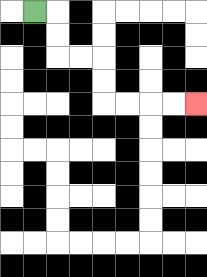{'start': '[1, 0]', 'end': '[8, 4]', 'path_directions': 'R,D,D,R,R,D,D,R,R,R,R', 'path_coordinates': '[[1, 0], [2, 0], [2, 1], [2, 2], [3, 2], [4, 2], [4, 3], [4, 4], [5, 4], [6, 4], [7, 4], [8, 4]]'}